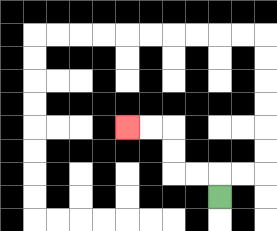{'start': '[9, 8]', 'end': '[5, 5]', 'path_directions': 'U,L,L,U,U,L,L', 'path_coordinates': '[[9, 8], [9, 7], [8, 7], [7, 7], [7, 6], [7, 5], [6, 5], [5, 5]]'}